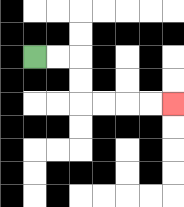{'start': '[1, 2]', 'end': '[7, 4]', 'path_directions': 'R,R,D,D,R,R,R,R', 'path_coordinates': '[[1, 2], [2, 2], [3, 2], [3, 3], [3, 4], [4, 4], [5, 4], [6, 4], [7, 4]]'}